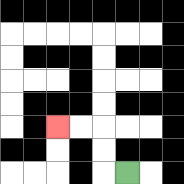{'start': '[5, 7]', 'end': '[2, 5]', 'path_directions': 'L,U,U,L,L', 'path_coordinates': '[[5, 7], [4, 7], [4, 6], [4, 5], [3, 5], [2, 5]]'}